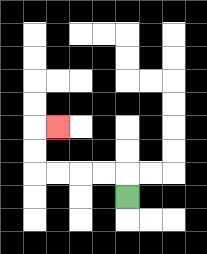{'start': '[5, 8]', 'end': '[2, 5]', 'path_directions': 'U,L,L,L,L,U,U,R', 'path_coordinates': '[[5, 8], [5, 7], [4, 7], [3, 7], [2, 7], [1, 7], [1, 6], [1, 5], [2, 5]]'}